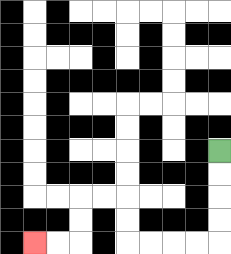{'start': '[9, 6]', 'end': '[1, 10]', 'path_directions': 'D,D,D,D,L,L,L,L,U,U,L,L,D,D,L,L', 'path_coordinates': '[[9, 6], [9, 7], [9, 8], [9, 9], [9, 10], [8, 10], [7, 10], [6, 10], [5, 10], [5, 9], [5, 8], [4, 8], [3, 8], [3, 9], [3, 10], [2, 10], [1, 10]]'}